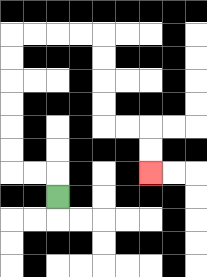{'start': '[2, 8]', 'end': '[6, 7]', 'path_directions': 'U,L,L,U,U,U,U,U,U,R,R,R,R,D,D,D,D,R,R,D,D', 'path_coordinates': '[[2, 8], [2, 7], [1, 7], [0, 7], [0, 6], [0, 5], [0, 4], [0, 3], [0, 2], [0, 1], [1, 1], [2, 1], [3, 1], [4, 1], [4, 2], [4, 3], [4, 4], [4, 5], [5, 5], [6, 5], [6, 6], [6, 7]]'}